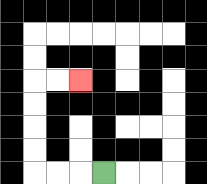{'start': '[4, 7]', 'end': '[3, 3]', 'path_directions': 'L,L,L,U,U,U,U,R,R', 'path_coordinates': '[[4, 7], [3, 7], [2, 7], [1, 7], [1, 6], [1, 5], [1, 4], [1, 3], [2, 3], [3, 3]]'}